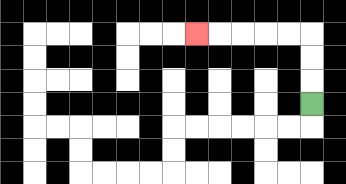{'start': '[13, 4]', 'end': '[8, 1]', 'path_directions': 'U,U,U,L,L,L,L,L', 'path_coordinates': '[[13, 4], [13, 3], [13, 2], [13, 1], [12, 1], [11, 1], [10, 1], [9, 1], [8, 1]]'}